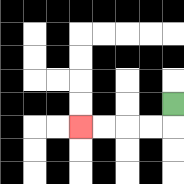{'start': '[7, 4]', 'end': '[3, 5]', 'path_directions': 'D,L,L,L,L', 'path_coordinates': '[[7, 4], [7, 5], [6, 5], [5, 5], [4, 5], [3, 5]]'}